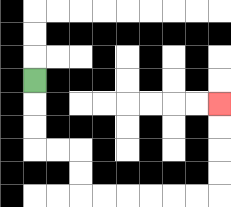{'start': '[1, 3]', 'end': '[9, 4]', 'path_directions': 'D,D,D,R,R,D,D,R,R,R,R,R,R,U,U,U,U', 'path_coordinates': '[[1, 3], [1, 4], [1, 5], [1, 6], [2, 6], [3, 6], [3, 7], [3, 8], [4, 8], [5, 8], [6, 8], [7, 8], [8, 8], [9, 8], [9, 7], [9, 6], [9, 5], [9, 4]]'}